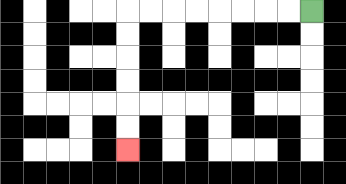{'start': '[13, 0]', 'end': '[5, 6]', 'path_directions': 'L,L,L,L,L,L,L,L,D,D,D,D,D,D', 'path_coordinates': '[[13, 0], [12, 0], [11, 0], [10, 0], [9, 0], [8, 0], [7, 0], [6, 0], [5, 0], [5, 1], [5, 2], [5, 3], [5, 4], [5, 5], [5, 6]]'}